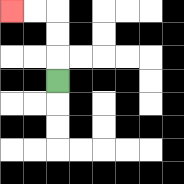{'start': '[2, 3]', 'end': '[0, 0]', 'path_directions': 'U,U,U,L,L', 'path_coordinates': '[[2, 3], [2, 2], [2, 1], [2, 0], [1, 0], [0, 0]]'}